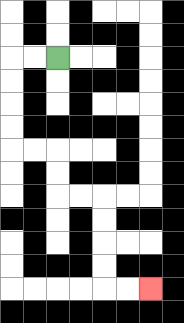{'start': '[2, 2]', 'end': '[6, 12]', 'path_directions': 'L,L,D,D,D,D,R,R,D,D,R,R,D,D,D,D,R,R', 'path_coordinates': '[[2, 2], [1, 2], [0, 2], [0, 3], [0, 4], [0, 5], [0, 6], [1, 6], [2, 6], [2, 7], [2, 8], [3, 8], [4, 8], [4, 9], [4, 10], [4, 11], [4, 12], [5, 12], [6, 12]]'}